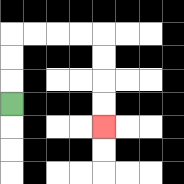{'start': '[0, 4]', 'end': '[4, 5]', 'path_directions': 'U,U,U,R,R,R,R,D,D,D,D', 'path_coordinates': '[[0, 4], [0, 3], [0, 2], [0, 1], [1, 1], [2, 1], [3, 1], [4, 1], [4, 2], [4, 3], [4, 4], [4, 5]]'}